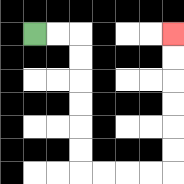{'start': '[1, 1]', 'end': '[7, 1]', 'path_directions': 'R,R,D,D,D,D,D,D,R,R,R,R,U,U,U,U,U,U', 'path_coordinates': '[[1, 1], [2, 1], [3, 1], [3, 2], [3, 3], [3, 4], [3, 5], [3, 6], [3, 7], [4, 7], [5, 7], [6, 7], [7, 7], [7, 6], [7, 5], [7, 4], [7, 3], [7, 2], [7, 1]]'}